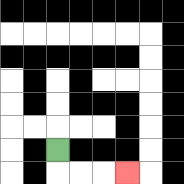{'start': '[2, 6]', 'end': '[5, 7]', 'path_directions': 'D,R,R,R', 'path_coordinates': '[[2, 6], [2, 7], [3, 7], [4, 7], [5, 7]]'}